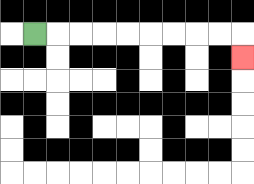{'start': '[1, 1]', 'end': '[10, 2]', 'path_directions': 'R,R,R,R,R,R,R,R,R,D', 'path_coordinates': '[[1, 1], [2, 1], [3, 1], [4, 1], [5, 1], [6, 1], [7, 1], [8, 1], [9, 1], [10, 1], [10, 2]]'}